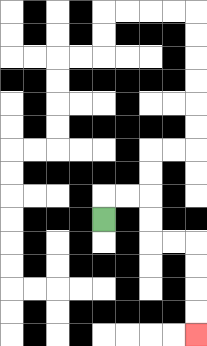{'start': '[4, 9]', 'end': '[8, 14]', 'path_directions': 'U,R,R,D,D,R,R,D,D,D,D', 'path_coordinates': '[[4, 9], [4, 8], [5, 8], [6, 8], [6, 9], [6, 10], [7, 10], [8, 10], [8, 11], [8, 12], [8, 13], [8, 14]]'}